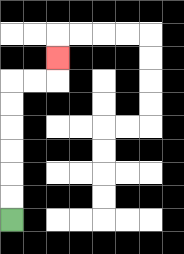{'start': '[0, 9]', 'end': '[2, 2]', 'path_directions': 'U,U,U,U,U,U,R,R,U', 'path_coordinates': '[[0, 9], [0, 8], [0, 7], [0, 6], [0, 5], [0, 4], [0, 3], [1, 3], [2, 3], [2, 2]]'}